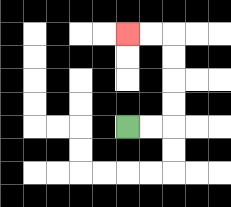{'start': '[5, 5]', 'end': '[5, 1]', 'path_directions': 'R,R,U,U,U,U,L,L', 'path_coordinates': '[[5, 5], [6, 5], [7, 5], [7, 4], [7, 3], [7, 2], [7, 1], [6, 1], [5, 1]]'}